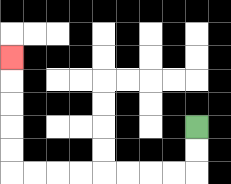{'start': '[8, 5]', 'end': '[0, 2]', 'path_directions': 'D,D,L,L,L,L,L,L,L,L,U,U,U,U,U', 'path_coordinates': '[[8, 5], [8, 6], [8, 7], [7, 7], [6, 7], [5, 7], [4, 7], [3, 7], [2, 7], [1, 7], [0, 7], [0, 6], [0, 5], [0, 4], [0, 3], [0, 2]]'}